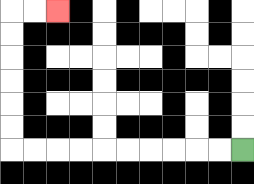{'start': '[10, 6]', 'end': '[2, 0]', 'path_directions': 'L,L,L,L,L,L,L,L,L,L,U,U,U,U,U,U,R,R', 'path_coordinates': '[[10, 6], [9, 6], [8, 6], [7, 6], [6, 6], [5, 6], [4, 6], [3, 6], [2, 6], [1, 6], [0, 6], [0, 5], [0, 4], [0, 3], [0, 2], [0, 1], [0, 0], [1, 0], [2, 0]]'}